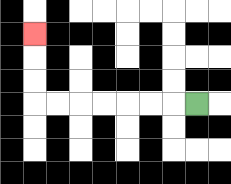{'start': '[8, 4]', 'end': '[1, 1]', 'path_directions': 'L,L,L,L,L,L,L,U,U,U', 'path_coordinates': '[[8, 4], [7, 4], [6, 4], [5, 4], [4, 4], [3, 4], [2, 4], [1, 4], [1, 3], [1, 2], [1, 1]]'}